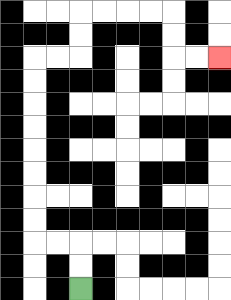{'start': '[3, 12]', 'end': '[9, 2]', 'path_directions': 'U,U,L,L,U,U,U,U,U,U,U,U,R,R,U,U,R,R,R,R,D,D,R,R', 'path_coordinates': '[[3, 12], [3, 11], [3, 10], [2, 10], [1, 10], [1, 9], [1, 8], [1, 7], [1, 6], [1, 5], [1, 4], [1, 3], [1, 2], [2, 2], [3, 2], [3, 1], [3, 0], [4, 0], [5, 0], [6, 0], [7, 0], [7, 1], [7, 2], [8, 2], [9, 2]]'}